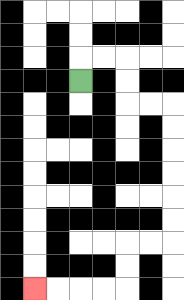{'start': '[3, 3]', 'end': '[1, 12]', 'path_directions': 'U,R,R,D,D,R,R,D,D,D,D,D,D,L,L,D,D,L,L,L,L', 'path_coordinates': '[[3, 3], [3, 2], [4, 2], [5, 2], [5, 3], [5, 4], [6, 4], [7, 4], [7, 5], [7, 6], [7, 7], [7, 8], [7, 9], [7, 10], [6, 10], [5, 10], [5, 11], [5, 12], [4, 12], [3, 12], [2, 12], [1, 12]]'}